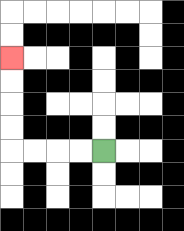{'start': '[4, 6]', 'end': '[0, 2]', 'path_directions': 'L,L,L,L,U,U,U,U', 'path_coordinates': '[[4, 6], [3, 6], [2, 6], [1, 6], [0, 6], [0, 5], [0, 4], [0, 3], [0, 2]]'}